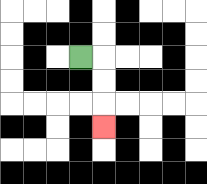{'start': '[3, 2]', 'end': '[4, 5]', 'path_directions': 'R,D,D,D', 'path_coordinates': '[[3, 2], [4, 2], [4, 3], [4, 4], [4, 5]]'}